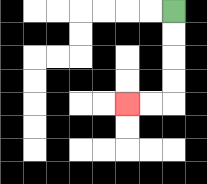{'start': '[7, 0]', 'end': '[5, 4]', 'path_directions': 'D,D,D,D,L,L', 'path_coordinates': '[[7, 0], [7, 1], [7, 2], [7, 3], [7, 4], [6, 4], [5, 4]]'}